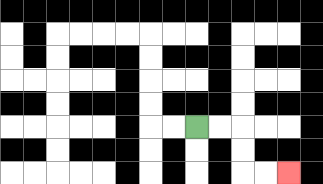{'start': '[8, 5]', 'end': '[12, 7]', 'path_directions': 'R,R,D,D,R,R', 'path_coordinates': '[[8, 5], [9, 5], [10, 5], [10, 6], [10, 7], [11, 7], [12, 7]]'}